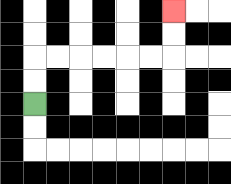{'start': '[1, 4]', 'end': '[7, 0]', 'path_directions': 'U,U,R,R,R,R,R,R,U,U', 'path_coordinates': '[[1, 4], [1, 3], [1, 2], [2, 2], [3, 2], [4, 2], [5, 2], [6, 2], [7, 2], [7, 1], [7, 0]]'}